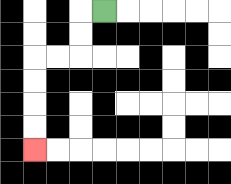{'start': '[4, 0]', 'end': '[1, 6]', 'path_directions': 'L,D,D,L,L,D,D,D,D', 'path_coordinates': '[[4, 0], [3, 0], [3, 1], [3, 2], [2, 2], [1, 2], [1, 3], [1, 4], [1, 5], [1, 6]]'}